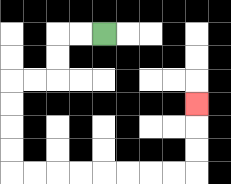{'start': '[4, 1]', 'end': '[8, 4]', 'path_directions': 'L,L,D,D,L,L,D,D,D,D,R,R,R,R,R,R,R,R,U,U,U', 'path_coordinates': '[[4, 1], [3, 1], [2, 1], [2, 2], [2, 3], [1, 3], [0, 3], [0, 4], [0, 5], [0, 6], [0, 7], [1, 7], [2, 7], [3, 7], [4, 7], [5, 7], [6, 7], [7, 7], [8, 7], [8, 6], [8, 5], [8, 4]]'}